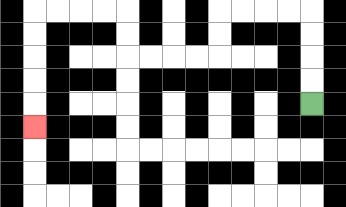{'start': '[13, 4]', 'end': '[1, 5]', 'path_directions': 'U,U,U,U,L,L,L,L,D,D,L,L,L,L,U,U,L,L,L,L,D,D,D,D,D', 'path_coordinates': '[[13, 4], [13, 3], [13, 2], [13, 1], [13, 0], [12, 0], [11, 0], [10, 0], [9, 0], [9, 1], [9, 2], [8, 2], [7, 2], [6, 2], [5, 2], [5, 1], [5, 0], [4, 0], [3, 0], [2, 0], [1, 0], [1, 1], [1, 2], [1, 3], [1, 4], [1, 5]]'}